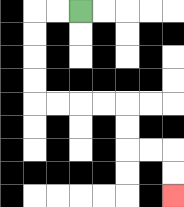{'start': '[3, 0]', 'end': '[7, 8]', 'path_directions': 'L,L,D,D,D,D,R,R,R,R,D,D,R,R,D,D', 'path_coordinates': '[[3, 0], [2, 0], [1, 0], [1, 1], [1, 2], [1, 3], [1, 4], [2, 4], [3, 4], [4, 4], [5, 4], [5, 5], [5, 6], [6, 6], [7, 6], [7, 7], [7, 8]]'}